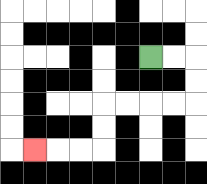{'start': '[6, 2]', 'end': '[1, 6]', 'path_directions': 'R,R,D,D,L,L,L,L,D,D,L,L,L', 'path_coordinates': '[[6, 2], [7, 2], [8, 2], [8, 3], [8, 4], [7, 4], [6, 4], [5, 4], [4, 4], [4, 5], [4, 6], [3, 6], [2, 6], [1, 6]]'}